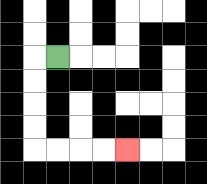{'start': '[2, 2]', 'end': '[5, 6]', 'path_directions': 'L,D,D,D,D,R,R,R,R', 'path_coordinates': '[[2, 2], [1, 2], [1, 3], [1, 4], [1, 5], [1, 6], [2, 6], [3, 6], [4, 6], [5, 6]]'}